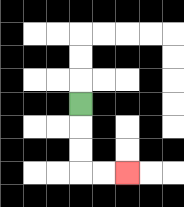{'start': '[3, 4]', 'end': '[5, 7]', 'path_directions': 'D,D,D,R,R', 'path_coordinates': '[[3, 4], [3, 5], [3, 6], [3, 7], [4, 7], [5, 7]]'}